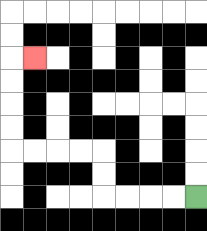{'start': '[8, 8]', 'end': '[1, 2]', 'path_directions': 'L,L,L,L,U,U,L,L,L,L,U,U,U,U,R', 'path_coordinates': '[[8, 8], [7, 8], [6, 8], [5, 8], [4, 8], [4, 7], [4, 6], [3, 6], [2, 6], [1, 6], [0, 6], [0, 5], [0, 4], [0, 3], [0, 2], [1, 2]]'}